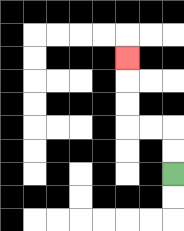{'start': '[7, 7]', 'end': '[5, 2]', 'path_directions': 'U,U,L,L,U,U,U', 'path_coordinates': '[[7, 7], [7, 6], [7, 5], [6, 5], [5, 5], [5, 4], [5, 3], [5, 2]]'}